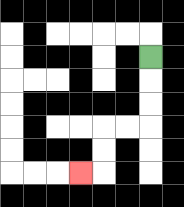{'start': '[6, 2]', 'end': '[3, 7]', 'path_directions': 'D,D,D,L,L,D,D,L', 'path_coordinates': '[[6, 2], [6, 3], [6, 4], [6, 5], [5, 5], [4, 5], [4, 6], [4, 7], [3, 7]]'}